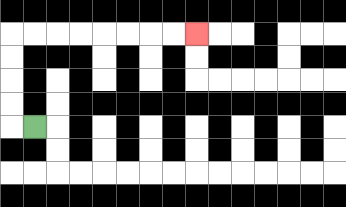{'start': '[1, 5]', 'end': '[8, 1]', 'path_directions': 'L,U,U,U,U,R,R,R,R,R,R,R,R', 'path_coordinates': '[[1, 5], [0, 5], [0, 4], [0, 3], [0, 2], [0, 1], [1, 1], [2, 1], [3, 1], [4, 1], [5, 1], [6, 1], [7, 1], [8, 1]]'}